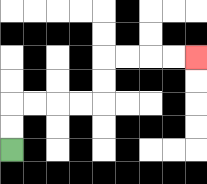{'start': '[0, 6]', 'end': '[8, 2]', 'path_directions': 'U,U,R,R,R,R,U,U,R,R,R,R', 'path_coordinates': '[[0, 6], [0, 5], [0, 4], [1, 4], [2, 4], [3, 4], [4, 4], [4, 3], [4, 2], [5, 2], [6, 2], [7, 2], [8, 2]]'}